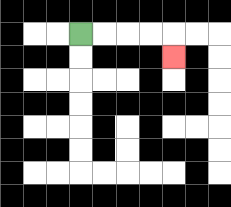{'start': '[3, 1]', 'end': '[7, 2]', 'path_directions': 'R,R,R,R,D', 'path_coordinates': '[[3, 1], [4, 1], [5, 1], [6, 1], [7, 1], [7, 2]]'}